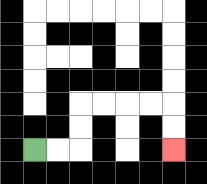{'start': '[1, 6]', 'end': '[7, 6]', 'path_directions': 'R,R,U,U,R,R,R,R,D,D', 'path_coordinates': '[[1, 6], [2, 6], [3, 6], [3, 5], [3, 4], [4, 4], [5, 4], [6, 4], [7, 4], [7, 5], [7, 6]]'}